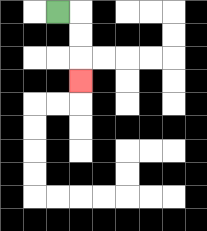{'start': '[2, 0]', 'end': '[3, 3]', 'path_directions': 'R,D,D,D', 'path_coordinates': '[[2, 0], [3, 0], [3, 1], [3, 2], [3, 3]]'}